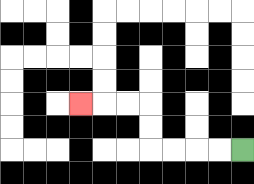{'start': '[10, 6]', 'end': '[3, 4]', 'path_directions': 'L,L,L,L,U,U,L,L,L', 'path_coordinates': '[[10, 6], [9, 6], [8, 6], [7, 6], [6, 6], [6, 5], [6, 4], [5, 4], [4, 4], [3, 4]]'}